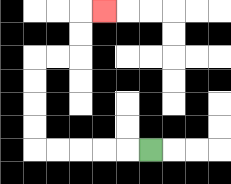{'start': '[6, 6]', 'end': '[4, 0]', 'path_directions': 'L,L,L,L,L,U,U,U,U,R,R,U,U,R', 'path_coordinates': '[[6, 6], [5, 6], [4, 6], [3, 6], [2, 6], [1, 6], [1, 5], [1, 4], [1, 3], [1, 2], [2, 2], [3, 2], [3, 1], [3, 0], [4, 0]]'}